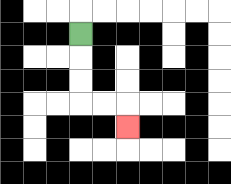{'start': '[3, 1]', 'end': '[5, 5]', 'path_directions': 'D,D,D,R,R,D', 'path_coordinates': '[[3, 1], [3, 2], [3, 3], [3, 4], [4, 4], [5, 4], [5, 5]]'}